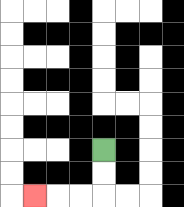{'start': '[4, 6]', 'end': '[1, 8]', 'path_directions': 'D,D,L,L,L', 'path_coordinates': '[[4, 6], [4, 7], [4, 8], [3, 8], [2, 8], [1, 8]]'}